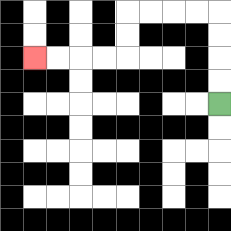{'start': '[9, 4]', 'end': '[1, 2]', 'path_directions': 'U,U,U,U,L,L,L,L,D,D,L,L,L,L', 'path_coordinates': '[[9, 4], [9, 3], [9, 2], [9, 1], [9, 0], [8, 0], [7, 0], [6, 0], [5, 0], [5, 1], [5, 2], [4, 2], [3, 2], [2, 2], [1, 2]]'}